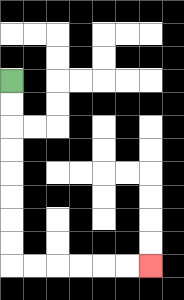{'start': '[0, 3]', 'end': '[6, 11]', 'path_directions': 'D,D,D,D,D,D,D,D,R,R,R,R,R,R', 'path_coordinates': '[[0, 3], [0, 4], [0, 5], [0, 6], [0, 7], [0, 8], [0, 9], [0, 10], [0, 11], [1, 11], [2, 11], [3, 11], [4, 11], [5, 11], [6, 11]]'}